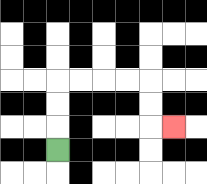{'start': '[2, 6]', 'end': '[7, 5]', 'path_directions': 'U,U,U,R,R,R,R,D,D,R', 'path_coordinates': '[[2, 6], [2, 5], [2, 4], [2, 3], [3, 3], [4, 3], [5, 3], [6, 3], [6, 4], [6, 5], [7, 5]]'}